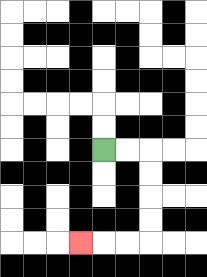{'start': '[4, 6]', 'end': '[3, 10]', 'path_directions': 'R,R,D,D,D,D,L,L,L', 'path_coordinates': '[[4, 6], [5, 6], [6, 6], [6, 7], [6, 8], [6, 9], [6, 10], [5, 10], [4, 10], [3, 10]]'}